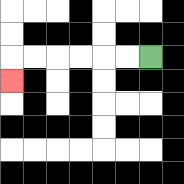{'start': '[6, 2]', 'end': '[0, 3]', 'path_directions': 'L,L,L,L,L,L,D', 'path_coordinates': '[[6, 2], [5, 2], [4, 2], [3, 2], [2, 2], [1, 2], [0, 2], [0, 3]]'}